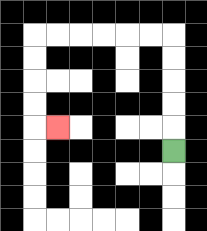{'start': '[7, 6]', 'end': '[2, 5]', 'path_directions': 'U,U,U,U,U,L,L,L,L,L,L,D,D,D,D,R', 'path_coordinates': '[[7, 6], [7, 5], [7, 4], [7, 3], [7, 2], [7, 1], [6, 1], [5, 1], [4, 1], [3, 1], [2, 1], [1, 1], [1, 2], [1, 3], [1, 4], [1, 5], [2, 5]]'}